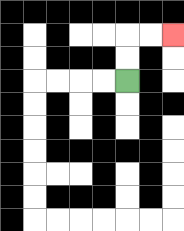{'start': '[5, 3]', 'end': '[7, 1]', 'path_directions': 'U,U,R,R', 'path_coordinates': '[[5, 3], [5, 2], [5, 1], [6, 1], [7, 1]]'}